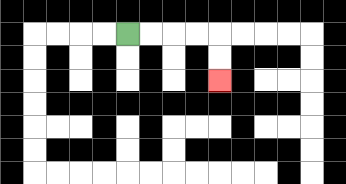{'start': '[5, 1]', 'end': '[9, 3]', 'path_directions': 'R,R,R,R,D,D', 'path_coordinates': '[[5, 1], [6, 1], [7, 1], [8, 1], [9, 1], [9, 2], [9, 3]]'}